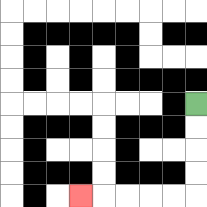{'start': '[8, 4]', 'end': '[3, 8]', 'path_directions': 'D,D,D,D,L,L,L,L,L', 'path_coordinates': '[[8, 4], [8, 5], [8, 6], [8, 7], [8, 8], [7, 8], [6, 8], [5, 8], [4, 8], [3, 8]]'}